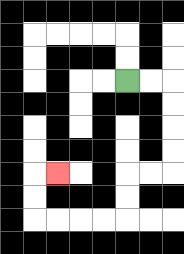{'start': '[5, 3]', 'end': '[2, 7]', 'path_directions': 'R,R,D,D,D,D,L,L,D,D,L,L,L,L,U,U,R', 'path_coordinates': '[[5, 3], [6, 3], [7, 3], [7, 4], [7, 5], [7, 6], [7, 7], [6, 7], [5, 7], [5, 8], [5, 9], [4, 9], [3, 9], [2, 9], [1, 9], [1, 8], [1, 7], [2, 7]]'}